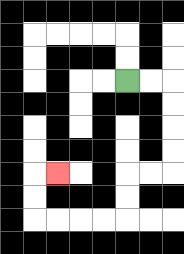{'start': '[5, 3]', 'end': '[2, 7]', 'path_directions': 'R,R,D,D,D,D,L,L,D,D,L,L,L,L,U,U,R', 'path_coordinates': '[[5, 3], [6, 3], [7, 3], [7, 4], [7, 5], [7, 6], [7, 7], [6, 7], [5, 7], [5, 8], [5, 9], [4, 9], [3, 9], [2, 9], [1, 9], [1, 8], [1, 7], [2, 7]]'}